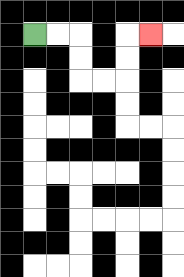{'start': '[1, 1]', 'end': '[6, 1]', 'path_directions': 'R,R,D,D,R,R,U,U,R', 'path_coordinates': '[[1, 1], [2, 1], [3, 1], [3, 2], [3, 3], [4, 3], [5, 3], [5, 2], [5, 1], [6, 1]]'}